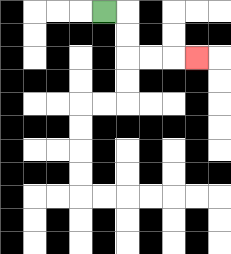{'start': '[4, 0]', 'end': '[8, 2]', 'path_directions': 'R,D,D,R,R,R', 'path_coordinates': '[[4, 0], [5, 0], [5, 1], [5, 2], [6, 2], [7, 2], [8, 2]]'}